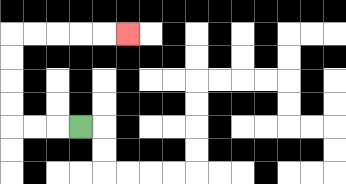{'start': '[3, 5]', 'end': '[5, 1]', 'path_directions': 'L,L,L,U,U,U,U,R,R,R,R,R', 'path_coordinates': '[[3, 5], [2, 5], [1, 5], [0, 5], [0, 4], [0, 3], [0, 2], [0, 1], [1, 1], [2, 1], [3, 1], [4, 1], [5, 1]]'}